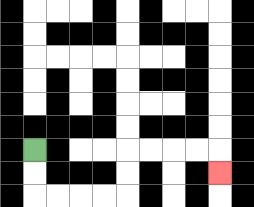{'start': '[1, 6]', 'end': '[9, 7]', 'path_directions': 'D,D,R,R,R,R,U,U,R,R,R,R,D', 'path_coordinates': '[[1, 6], [1, 7], [1, 8], [2, 8], [3, 8], [4, 8], [5, 8], [5, 7], [5, 6], [6, 6], [7, 6], [8, 6], [9, 6], [9, 7]]'}